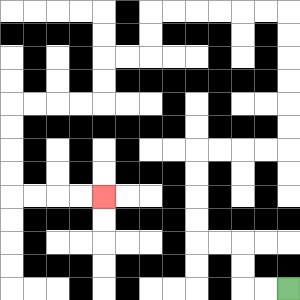{'start': '[12, 12]', 'end': '[4, 8]', 'path_directions': 'L,L,U,U,L,L,U,U,U,U,R,R,R,R,U,U,U,U,U,U,L,L,L,L,L,L,D,D,L,L,D,D,L,L,L,L,D,D,D,D,R,R,R,R', 'path_coordinates': '[[12, 12], [11, 12], [10, 12], [10, 11], [10, 10], [9, 10], [8, 10], [8, 9], [8, 8], [8, 7], [8, 6], [9, 6], [10, 6], [11, 6], [12, 6], [12, 5], [12, 4], [12, 3], [12, 2], [12, 1], [12, 0], [11, 0], [10, 0], [9, 0], [8, 0], [7, 0], [6, 0], [6, 1], [6, 2], [5, 2], [4, 2], [4, 3], [4, 4], [3, 4], [2, 4], [1, 4], [0, 4], [0, 5], [0, 6], [0, 7], [0, 8], [1, 8], [2, 8], [3, 8], [4, 8]]'}